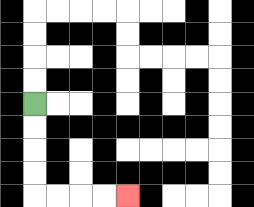{'start': '[1, 4]', 'end': '[5, 8]', 'path_directions': 'D,D,D,D,R,R,R,R', 'path_coordinates': '[[1, 4], [1, 5], [1, 6], [1, 7], [1, 8], [2, 8], [3, 8], [4, 8], [5, 8]]'}